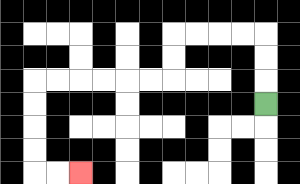{'start': '[11, 4]', 'end': '[3, 7]', 'path_directions': 'U,U,U,L,L,L,L,D,D,L,L,L,L,L,L,D,D,D,D,R,R', 'path_coordinates': '[[11, 4], [11, 3], [11, 2], [11, 1], [10, 1], [9, 1], [8, 1], [7, 1], [7, 2], [7, 3], [6, 3], [5, 3], [4, 3], [3, 3], [2, 3], [1, 3], [1, 4], [1, 5], [1, 6], [1, 7], [2, 7], [3, 7]]'}